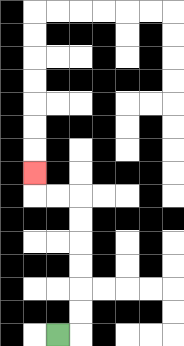{'start': '[2, 14]', 'end': '[1, 7]', 'path_directions': 'R,U,U,U,U,U,U,L,L,U', 'path_coordinates': '[[2, 14], [3, 14], [3, 13], [3, 12], [3, 11], [3, 10], [3, 9], [3, 8], [2, 8], [1, 8], [1, 7]]'}